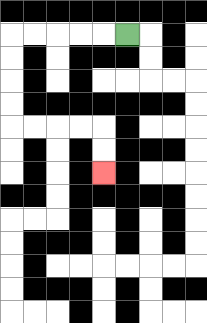{'start': '[5, 1]', 'end': '[4, 7]', 'path_directions': 'L,L,L,L,L,D,D,D,D,R,R,R,R,D,D', 'path_coordinates': '[[5, 1], [4, 1], [3, 1], [2, 1], [1, 1], [0, 1], [0, 2], [0, 3], [0, 4], [0, 5], [1, 5], [2, 5], [3, 5], [4, 5], [4, 6], [4, 7]]'}